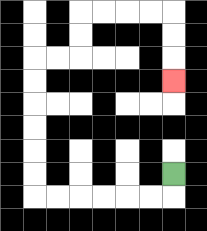{'start': '[7, 7]', 'end': '[7, 3]', 'path_directions': 'D,L,L,L,L,L,L,U,U,U,U,U,U,R,R,U,U,R,R,R,R,D,D,D', 'path_coordinates': '[[7, 7], [7, 8], [6, 8], [5, 8], [4, 8], [3, 8], [2, 8], [1, 8], [1, 7], [1, 6], [1, 5], [1, 4], [1, 3], [1, 2], [2, 2], [3, 2], [3, 1], [3, 0], [4, 0], [5, 0], [6, 0], [7, 0], [7, 1], [7, 2], [7, 3]]'}